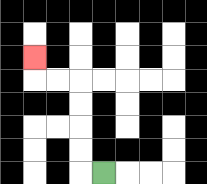{'start': '[4, 7]', 'end': '[1, 2]', 'path_directions': 'L,U,U,U,U,L,L,U', 'path_coordinates': '[[4, 7], [3, 7], [3, 6], [3, 5], [3, 4], [3, 3], [2, 3], [1, 3], [1, 2]]'}